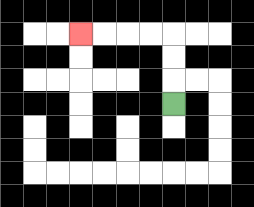{'start': '[7, 4]', 'end': '[3, 1]', 'path_directions': 'U,U,U,L,L,L,L', 'path_coordinates': '[[7, 4], [7, 3], [7, 2], [7, 1], [6, 1], [5, 1], [4, 1], [3, 1]]'}